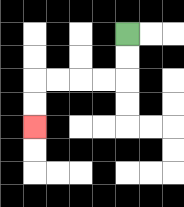{'start': '[5, 1]', 'end': '[1, 5]', 'path_directions': 'D,D,L,L,L,L,D,D', 'path_coordinates': '[[5, 1], [5, 2], [5, 3], [4, 3], [3, 3], [2, 3], [1, 3], [1, 4], [1, 5]]'}